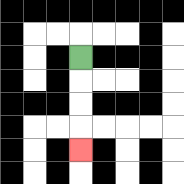{'start': '[3, 2]', 'end': '[3, 6]', 'path_directions': 'D,D,D,D', 'path_coordinates': '[[3, 2], [3, 3], [3, 4], [3, 5], [3, 6]]'}